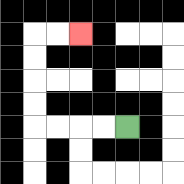{'start': '[5, 5]', 'end': '[3, 1]', 'path_directions': 'L,L,L,L,U,U,U,U,R,R', 'path_coordinates': '[[5, 5], [4, 5], [3, 5], [2, 5], [1, 5], [1, 4], [1, 3], [1, 2], [1, 1], [2, 1], [3, 1]]'}